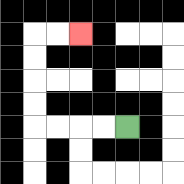{'start': '[5, 5]', 'end': '[3, 1]', 'path_directions': 'L,L,L,L,U,U,U,U,R,R', 'path_coordinates': '[[5, 5], [4, 5], [3, 5], [2, 5], [1, 5], [1, 4], [1, 3], [1, 2], [1, 1], [2, 1], [3, 1]]'}